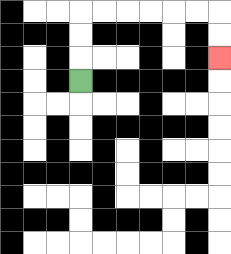{'start': '[3, 3]', 'end': '[9, 2]', 'path_directions': 'U,U,U,R,R,R,R,R,R,D,D', 'path_coordinates': '[[3, 3], [3, 2], [3, 1], [3, 0], [4, 0], [5, 0], [6, 0], [7, 0], [8, 0], [9, 0], [9, 1], [9, 2]]'}